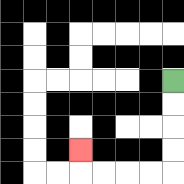{'start': '[7, 3]', 'end': '[3, 6]', 'path_directions': 'D,D,D,D,L,L,L,L,U', 'path_coordinates': '[[7, 3], [7, 4], [7, 5], [7, 6], [7, 7], [6, 7], [5, 7], [4, 7], [3, 7], [3, 6]]'}